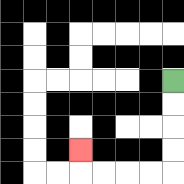{'start': '[7, 3]', 'end': '[3, 6]', 'path_directions': 'D,D,D,D,L,L,L,L,U', 'path_coordinates': '[[7, 3], [7, 4], [7, 5], [7, 6], [7, 7], [6, 7], [5, 7], [4, 7], [3, 7], [3, 6]]'}